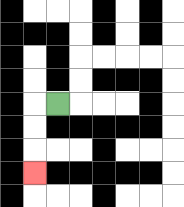{'start': '[2, 4]', 'end': '[1, 7]', 'path_directions': 'L,D,D,D', 'path_coordinates': '[[2, 4], [1, 4], [1, 5], [1, 6], [1, 7]]'}